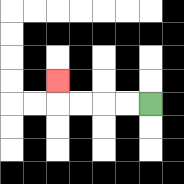{'start': '[6, 4]', 'end': '[2, 3]', 'path_directions': 'L,L,L,L,U', 'path_coordinates': '[[6, 4], [5, 4], [4, 4], [3, 4], [2, 4], [2, 3]]'}